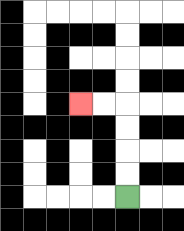{'start': '[5, 8]', 'end': '[3, 4]', 'path_directions': 'U,U,U,U,L,L', 'path_coordinates': '[[5, 8], [5, 7], [5, 6], [5, 5], [5, 4], [4, 4], [3, 4]]'}